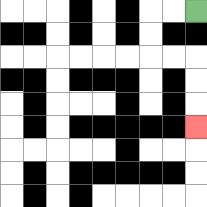{'start': '[8, 0]', 'end': '[8, 5]', 'path_directions': 'L,L,D,D,R,R,D,D,D', 'path_coordinates': '[[8, 0], [7, 0], [6, 0], [6, 1], [6, 2], [7, 2], [8, 2], [8, 3], [8, 4], [8, 5]]'}